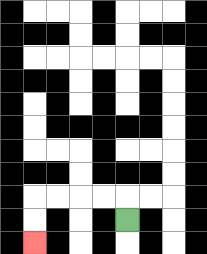{'start': '[5, 9]', 'end': '[1, 10]', 'path_directions': 'U,L,L,L,L,D,D', 'path_coordinates': '[[5, 9], [5, 8], [4, 8], [3, 8], [2, 8], [1, 8], [1, 9], [1, 10]]'}